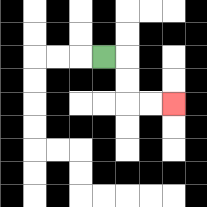{'start': '[4, 2]', 'end': '[7, 4]', 'path_directions': 'R,D,D,R,R', 'path_coordinates': '[[4, 2], [5, 2], [5, 3], [5, 4], [6, 4], [7, 4]]'}